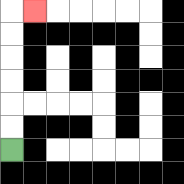{'start': '[0, 6]', 'end': '[1, 0]', 'path_directions': 'U,U,U,U,U,U,R', 'path_coordinates': '[[0, 6], [0, 5], [0, 4], [0, 3], [0, 2], [0, 1], [0, 0], [1, 0]]'}